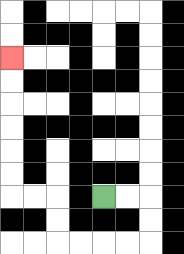{'start': '[4, 8]', 'end': '[0, 2]', 'path_directions': 'R,R,D,D,L,L,L,L,U,U,L,L,U,U,U,U,U,U', 'path_coordinates': '[[4, 8], [5, 8], [6, 8], [6, 9], [6, 10], [5, 10], [4, 10], [3, 10], [2, 10], [2, 9], [2, 8], [1, 8], [0, 8], [0, 7], [0, 6], [0, 5], [0, 4], [0, 3], [0, 2]]'}